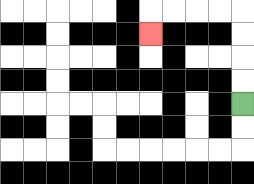{'start': '[10, 4]', 'end': '[6, 1]', 'path_directions': 'U,U,U,U,L,L,L,L,D', 'path_coordinates': '[[10, 4], [10, 3], [10, 2], [10, 1], [10, 0], [9, 0], [8, 0], [7, 0], [6, 0], [6, 1]]'}